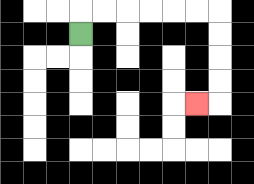{'start': '[3, 1]', 'end': '[8, 4]', 'path_directions': 'U,R,R,R,R,R,R,D,D,D,D,L', 'path_coordinates': '[[3, 1], [3, 0], [4, 0], [5, 0], [6, 0], [7, 0], [8, 0], [9, 0], [9, 1], [9, 2], [9, 3], [9, 4], [8, 4]]'}